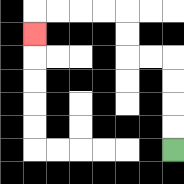{'start': '[7, 6]', 'end': '[1, 1]', 'path_directions': 'U,U,U,U,L,L,U,U,L,L,L,L,D', 'path_coordinates': '[[7, 6], [7, 5], [7, 4], [7, 3], [7, 2], [6, 2], [5, 2], [5, 1], [5, 0], [4, 0], [3, 0], [2, 0], [1, 0], [1, 1]]'}